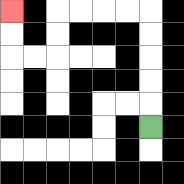{'start': '[6, 5]', 'end': '[0, 0]', 'path_directions': 'U,U,U,U,U,L,L,L,L,D,D,L,L,U,U', 'path_coordinates': '[[6, 5], [6, 4], [6, 3], [6, 2], [6, 1], [6, 0], [5, 0], [4, 0], [3, 0], [2, 0], [2, 1], [2, 2], [1, 2], [0, 2], [0, 1], [0, 0]]'}